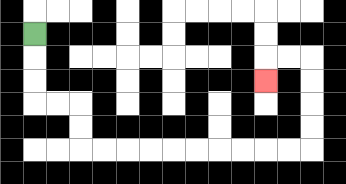{'start': '[1, 1]', 'end': '[11, 3]', 'path_directions': 'D,D,D,R,R,D,D,R,R,R,R,R,R,R,R,R,R,U,U,U,U,L,L,D', 'path_coordinates': '[[1, 1], [1, 2], [1, 3], [1, 4], [2, 4], [3, 4], [3, 5], [3, 6], [4, 6], [5, 6], [6, 6], [7, 6], [8, 6], [9, 6], [10, 6], [11, 6], [12, 6], [13, 6], [13, 5], [13, 4], [13, 3], [13, 2], [12, 2], [11, 2], [11, 3]]'}